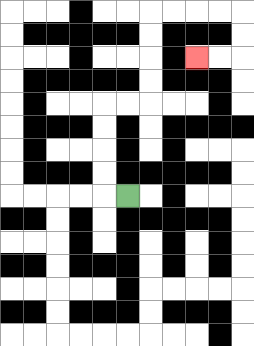{'start': '[5, 8]', 'end': '[8, 2]', 'path_directions': 'L,U,U,U,U,R,R,U,U,U,U,R,R,R,R,D,D,L,L', 'path_coordinates': '[[5, 8], [4, 8], [4, 7], [4, 6], [4, 5], [4, 4], [5, 4], [6, 4], [6, 3], [6, 2], [6, 1], [6, 0], [7, 0], [8, 0], [9, 0], [10, 0], [10, 1], [10, 2], [9, 2], [8, 2]]'}